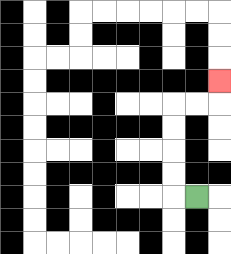{'start': '[8, 8]', 'end': '[9, 3]', 'path_directions': 'L,U,U,U,U,R,R,U', 'path_coordinates': '[[8, 8], [7, 8], [7, 7], [7, 6], [7, 5], [7, 4], [8, 4], [9, 4], [9, 3]]'}